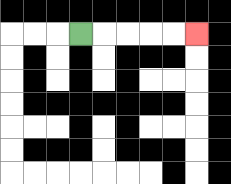{'start': '[3, 1]', 'end': '[8, 1]', 'path_directions': 'R,R,R,R,R', 'path_coordinates': '[[3, 1], [4, 1], [5, 1], [6, 1], [7, 1], [8, 1]]'}